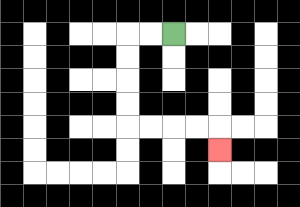{'start': '[7, 1]', 'end': '[9, 6]', 'path_directions': 'L,L,D,D,D,D,R,R,R,R,D', 'path_coordinates': '[[7, 1], [6, 1], [5, 1], [5, 2], [5, 3], [5, 4], [5, 5], [6, 5], [7, 5], [8, 5], [9, 5], [9, 6]]'}